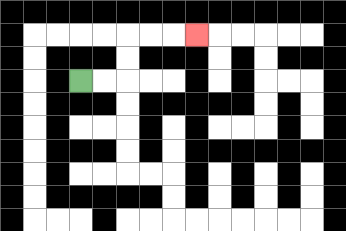{'start': '[3, 3]', 'end': '[8, 1]', 'path_directions': 'R,R,U,U,R,R,R', 'path_coordinates': '[[3, 3], [4, 3], [5, 3], [5, 2], [5, 1], [6, 1], [7, 1], [8, 1]]'}